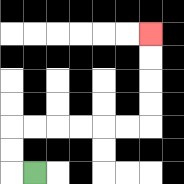{'start': '[1, 7]', 'end': '[6, 1]', 'path_directions': 'L,U,U,R,R,R,R,R,R,U,U,U,U', 'path_coordinates': '[[1, 7], [0, 7], [0, 6], [0, 5], [1, 5], [2, 5], [3, 5], [4, 5], [5, 5], [6, 5], [6, 4], [6, 3], [6, 2], [6, 1]]'}